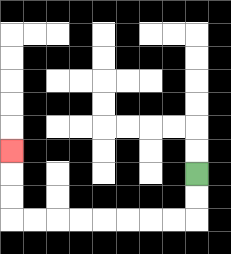{'start': '[8, 7]', 'end': '[0, 6]', 'path_directions': 'D,D,L,L,L,L,L,L,L,L,U,U,U', 'path_coordinates': '[[8, 7], [8, 8], [8, 9], [7, 9], [6, 9], [5, 9], [4, 9], [3, 9], [2, 9], [1, 9], [0, 9], [0, 8], [0, 7], [0, 6]]'}